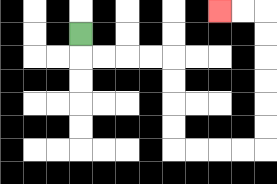{'start': '[3, 1]', 'end': '[9, 0]', 'path_directions': 'D,R,R,R,R,D,D,D,D,R,R,R,R,U,U,U,U,U,U,L,L', 'path_coordinates': '[[3, 1], [3, 2], [4, 2], [5, 2], [6, 2], [7, 2], [7, 3], [7, 4], [7, 5], [7, 6], [8, 6], [9, 6], [10, 6], [11, 6], [11, 5], [11, 4], [11, 3], [11, 2], [11, 1], [11, 0], [10, 0], [9, 0]]'}